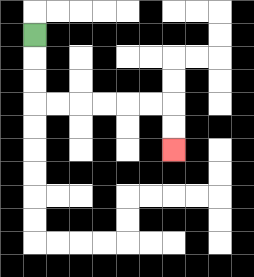{'start': '[1, 1]', 'end': '[7, 6]', 'path_directions': 'D,D,D,R,R,R,R,R,R,D,D', 'path_coordinates': '[[1, 1], [1, 2], [1, 3], [1, 4], [2, 4], [3, 4], [4, 4], [5, 4], [6, 4], [7, 4], [7, 5], [7, 6]]'}